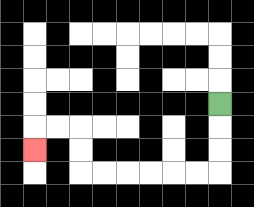{'start': '[9, 4]', 'end': '[1, 6]', 'path_directions': 'D,D,D,L,L,L,L,L,L,U,U,L,L,D', 'path_coordinates': '[[9, 4], [9, 5], [9, 6], [9, 7], [8, 7], [7, 7], [6, 7], [5, 7], [4, 7], [3, 7], [3, 6], [3, 5], [2, 5], [1, 5], [1, 6]]'}